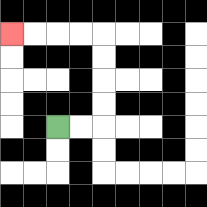{'start': '[2, 5]', 'end': '[0, 1]', 'path_directions': 'R,R,U,U,U,U,L,L,L,L', 'path_coordinates': '[[2, 5], [3, 5], [4, 5], [4, 4], [4, 3], [4, 2], [4, 1], [3, 1], [2, 1], [1, 1], [0, 1]]'}